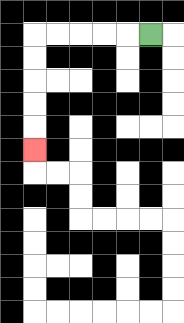{'start': '[6, 1]', 'end': '[1, 6]', 'path_directions': 'L,L,L,L,L,D,D,D,D,D', 'path_coordinates': '[[6, 1], [5, 1], [4, 1], [3, 1], [2, 1], [1, 1], [1, 2], [1, 3], [1, 4], [1, 5], [1, 6]]'}